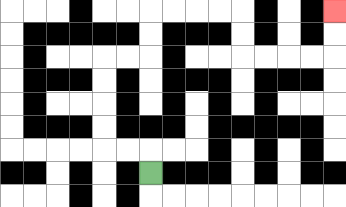{'start': '[6, 7]', 'end': '[14, 0]', 'path_directions': 'U,L,L,U,U,U,U,R,R,U,U,R,R,R,R,D,D,R,R,R,R,U,U', 'path_coordinates': '[[6, 7], [6, 6], [5, 6], [4, 6], [4, 5], [4, 4], [4, 3], [4, 2], [5, 2], [6, 2], [6, 1], [6, 0], [7, 0], [8, 0], [9, 0], [10, 0], [10, 1], [10, 2], [11, 2], [12, 2], [13, 2], [14, 2], [14, 1], [14, 0]]'}